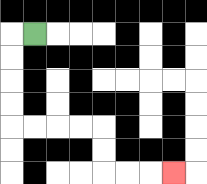{'start': '[1, 1]', 'end': '[7, 7]', 'path_directions': 'L,D,D,D,D,R,R,R,R,D,D,R,R,R', 'path_coordinates': '[[1, 1], [0, 1], [0, 2], [0, 3], [0, 4], [0, 5], [1, 5], [2, 5], [3, 5], [4, 5], [4, 6], [4, 7], [5, 7], [6, 7], [7, 7]]'}